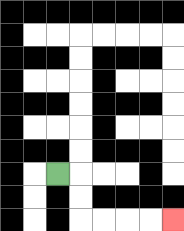{'start': '[2, 7]', 'end': '[7, 9]', 'path_directions': 'R,D,D,R,R,R,R', 'path_coordinates': '[[2, 7], [3, 7], [3, 8], [3, 9], [4, 9], [5, 9], [6, 9], [7, 9]]'}